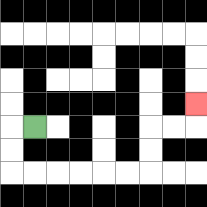{'start': '[1, 5]', 'end': '[8, 4]', 'path_directions': 'L,D,D,R,R,R,R,R,R,U,U,R,R,U', 'path_coordinates': '[[1, 5], [0, 5], [0, 6], [0, 7], [1, 7], [2, 7], [3, 7], [4, 7], [5, 7], [6, 7], [6, 6], [6, 5], [7, 5], [8, 5], [8, 4]]'}